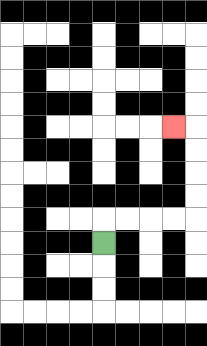{'start': '[4, 10]', 'end': '[7, 5]', 'path_directions': 'U,R,R,R,R,U,U,U,U,L', 'path_coordinates': '[[4, 10], [4, 9], [5, 9], [6, 9], [7, 9], [8, 9], [8, 8], [8, 7], [8, 6], [8, 5], [7, 5]]'}